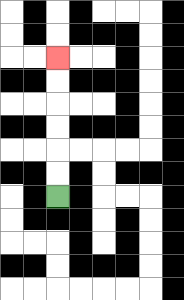{'start': '[2, 8]', 'end': '[2, 2]', 'path_directions': 'U,U,U,U,U,U', 'path_coordinates': '[[2, 8], [2, 7], [2, 6], [2, 5], [2, 4], [2, 3], [2, 2]]'}